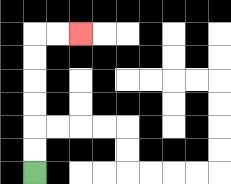{'start': '[1, 7]', 'end': '[3, 1]', 'path_directions': 'U,U,U,U,U,U,R,R', 'path_coordinates': '[[1, 7], [1, 6], [1, 5], [1, 4], [1, 3], [1, 2], [1, 1], [2, 1], [3, 1]]'}